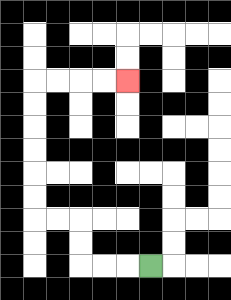{'start': '[6, 11]', 'end': '[5, 3]', 'path_directions': 'L,L,L,U,U,L,L,U,U,U,U,U,U,R,R,R,R', 'path_coordinates': '[[6, 11], [5, 11], [4, 11], [3, 11], [3, 10], [3, 9], [2, 9], [1, 9], [1, 8], [1, 7], [1, 6], [1, 5], [1, 4], [1, 3], [2, 3], [3, 3], [4, 3], [5, 3]]'}